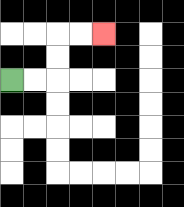{'start': '[0, 3]', 'end': '[4, 1]', 'path_directions': 'R,R,U,U,R,R', 'path_coordinates': '[[0, 3], [1, 3], [2, 3], [2, 2], [2, 1], [3, 1], [4, 1]]'}